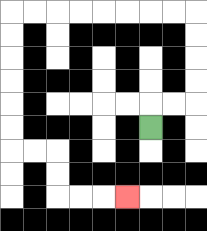{'start': '[6, 5]', 'end': '[5, 8]', 'path_directions': 'U,R,R,U,U,U,U,L,L,L,L,L,L,L,L,D,D,D,D,D,D,R,R,D,D,R,R,R', 'path_coordinates': '[[6, 5], [6, 4], [7, 4], [8, 4], [8, 3], [8, 2], [8, 1], [8, 0], [7, 0], [6, 0], [5, 0], [4, 0], [3, 0], [2, 0], [1, 0], [0, 0], [0, 1], [0, 2], [0, 3], [0, 4], [0, 5], [0, 6], [1, 6], [2, 6], [2, 7], [2, 8], [3, 8], [4, 8], [5, 8]]'}